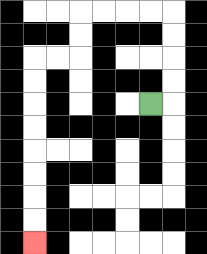{'start': '[6, 4]', 'end': '[1, 10]', 'path_directions': 'R,U,U,U,U,L,L,L,L,D,D,L,L,D,D,D,D,D,D,D,D', 'path_coordinates': '[[6, 4], [7, 4], [7, 3], [7, 2], [7, 1], [7, 0], [6, 0], [5, 0], [4, 0], [3, 0], [3, 1], [3, 2], [2, 2], [1, 2], [1, 3], [1, 4], [1, 5], [1, 6], [1, 7], [1, 8], [1, 9], [1, 10]]'}